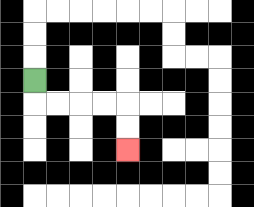{'start': '[1, 3]', 'end': '[5, 6]', 'path_directions': 'D,R,R,R,R,D,D', 'path_coordinates': '[[1, 3], [1, 4], [2, 4], [3, 4], [4, 4], [5, 4], [5, 5], [5, 6]]'}